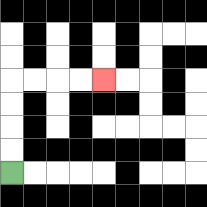{'start': '[0, 7]', 'end': '[4, 3]', 'path_directions': 'U,U,U,U,R,R,R,R', 'path_coordinates': '[[0, 7], [0, 6], [0, 5], [0, 4], [0, 3], [1, 3], [2, 3], [3, 3], [4, 3]]'}